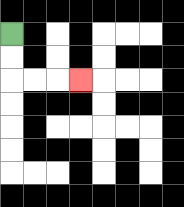{'start': '[0, 1]', 'end': '[3, 3]', 'path_directions': 'D,D,R,R,R', 'path_coordinates': '[[0, 1], [0, 2], [0, 3], [1, 3], [2, 3], [3, 3]]'}